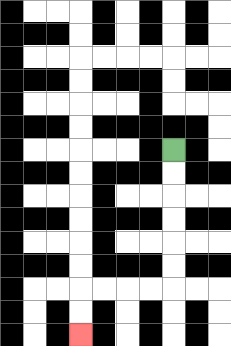{'start': '[7, 6]', 'end': '[3, 14]', 'path_directions': 'D,D,D,D,D,D,L,L,L,L,D,D', 'path_coordinates': '[[7, 6], [7, 7], [7, 8], [7, 9], [7, 10], [7, 11], [7, 12], [6, 12], [5, 12], [4, 12], [3, 12], [3, 13], [3, 14]]'}